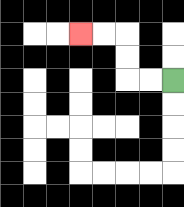{'start': '[7, 3]', 'end': '[3, 1]', 'path_directions': 'L,L,U,U,L,L', 'path_coordinates': '[[7, 3], [6, 3], [5, 3], [5, 2], [5, 1], [4, 1], [3, 1]]'}